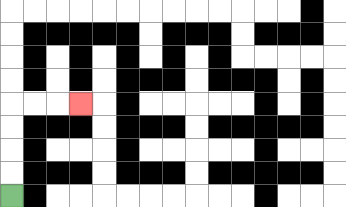{'start': '[0, 8]', 'end': '[3, 4]', 'path_directions': 'U,U,U,U,R,R,R', 'path_coordinates': '[[0, 8], [0, 7], [0, 6], [0, 5], [0, 4], [1, 4], [2, 4], [3, 4]]'}